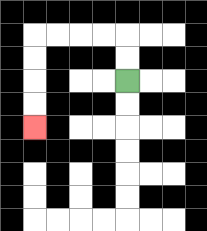{'start': '[5, 3]', 'end': '[1, 5]', 'path_directions': 'U,U,L,L,L,L,D,D,D,D', 'path_coordinates': '[[5, 3], [5, 2], [5, 1], [4, 1], [3, 1], [2, 1], [1, 1], [1, 2], [1, 3], [1, 4], [1, 5]]'}